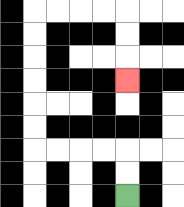{'start': '[5, 8]', 'end': '[5, 3]', 'path_directions': 'U,U,L,L,L,L,U,U,U,U,U,U,R,R,R,R,D,D,D', 'path_coordinates': '[[5, 8], [5, 7], [5, 6], [4, 6], [3, 6], [2, 6], [1, 6], [1, 5], [1, 4], [1, 3], [1, 2], [1, 1], [1, 0], [2, 0], [3, 0], [4, 0], [5, 0], [5, 1], [5, 2], [5, 3]]'}